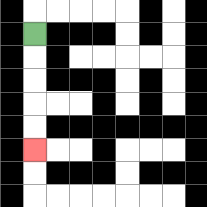{'start': '[1, 1]', 'end': '[1, 6]', 'path_directions': 'D,D,D,D,D', 'path_coordinates': '[[1, 1], [1, 2], [1, 3], [1, 4], [1, 5], [1, 6]]'}